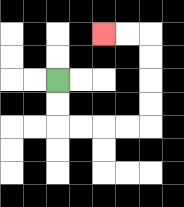{'start': '[2, 3]', 'end': '[4, 1]', 'path_directions': 'D,D,R,R,R,R,U,U,U,U,L,L', 'path_coordinates': '[[2, 3], [2, 4], [2, 5], [3, 5], [4, 5], [5, 5], [6, 5], [6, 4], [6, 3], [6, 2], [6, 1], [5, 1], [4, 1]]'}